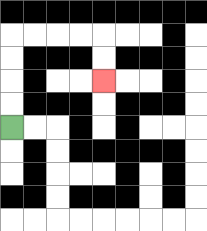{'start': '[0, 5]', 'end': '[4, 3]', 'path_directions': 'U,U,U,U,R,R,R,R,D,D', 'path_coordinates': '[[0, 5], [0, 4], [0, 3], [0, 2], [0, 1], [1, 1], [2, 1], [3, 1], [4, 1], [4, 2], [4, 3]]'}